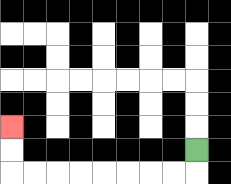{'start': '[8, 6]', 'end': '[0, 5]', 'path_directions': 'D,L,L,L,L,L,L,L,L,U,U', 'path_coordinates': '[[8, 6], [8, 7], [7, 7], [6, 7], [5, 7], [4, 7], [3, 7], [2, 7], [1, 7], [0, 7], [0, 6], [0, 5]]'}